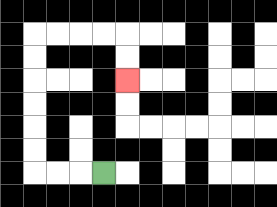{'start': '[4, 7]', 'end': '[5, 3]', 'path_directions': 'L,L,L,U,U,U,U,U,U,R,R,R,R,D,D', 'path_coordinates': '[[4, 7], [3, 7], [2, 7], [1, 7], [1, 6], [1, 5], [1, 4], [1, 3], [1, 2], [1, 1], [2, 1], [3, 1], [4, 1], [5, 1], [5, 2], [5, 3]]'}